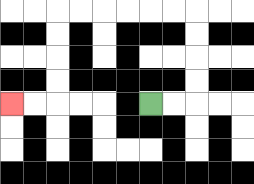{'start': '[6, 4]', 'end': '[0, 4]', 'path_directions': 'R,R,U,U,U,U,L,L,L,L,L,L,D,D,D,D,L,L', 'path_coordinates': '[[6, 4], [7, 4], [8, 4], [8, 3], [8, 2], [8, 1], [8, 0], [7, 0], [6, 0], [5, 0], [4, 0], [3, 0], [2, 0], [2, 1], [2, 2], [2, 3], [2, 4], [1, 4], [0, 4]]'}